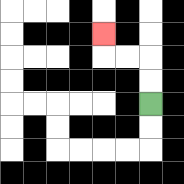{'start': '[6, 4]', 'end': '[4, 1]', 'path_directions': 'U,U,L,L,U', 'path_coordinates': '[[6, 4], [6, 3], [6, 2], [5, 2], [4, 2], [4, 1]]'}